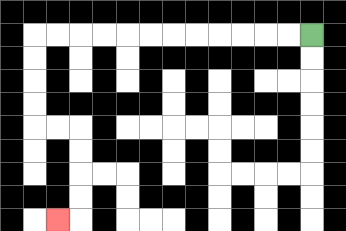{'start': '[13, 1]', 'end': '[2, 9]', 'path_directions': 'L,L,L,L,L,L,L,L,L,L,L,L,D,D,D,D,R,R,D,D,D,D,L', 'path_coordinates': '[[13, 1], [12, 1], [11, 1], [10, 1], [9, 1], [8, 1], [7, 1], [6, 1], [5, 1], [4, 1], [3, 1], [2, 1], [1, 1], [1, 2], [1, 3], [1, 4], [1, 5], [2, 5], [3, 5], [3, 6], [3, 7], [3, 8], [3, 9], [2, 9]]'}